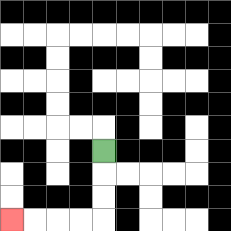{'start': '[4, 6]', 'end': '[0, 9]', 'path_directions': 'D,D,D,L,L,L,L', 'path_coordinates': '[[4, 6], [4, 7], [4, 8], [4, 9], [3, 9], [2, 9], [1, 9], [0, 9]]'}